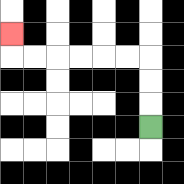{'start': '[6, 5]', 'end': '[0, 1]', 'path_directions': 'U,U,U,L,L,L,L,L,L,U', 'path_coordinates': '[[6, 5], [6, 4], [6, 3], [6, 2], [5, 2], [4, 2], [3, 2], [2, 2], [1, 2], [0, 2], [0, 1]]'}